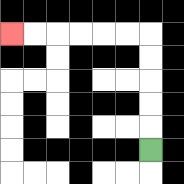{'start': '[6, 6]', 'end': '[0, 1]', 'path_directions': 'U,U,U,U,U,L,L,L,L,L,L', 'path_coordinates': '[[6, 6], [6, 5], [6, 4], [6, 3], [6, 2], [6, 1], [5, 1], [4, 1], [3, 1], [2, 1], [1, 1], [0, 1]]'}